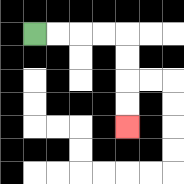{'start': '[1, 1]', 'end': '[5, 5]', 'path_directions': 'R,R,R,R,D,D,D,D', 'path_coordinates': '[[1, 1], [2, 1], [3, 1], [4, 1], [5, 1], [5, 2], [5, 3], [5, 4], [5, 5]]'}